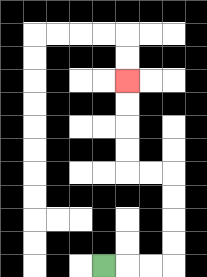{'start': '[4, 11]', 'end': '[5, 3]', 'path_directions': 'R,R,R,U,U,U,U,L,L,U,U,U,U', 'path_coordinates': '[[4, 11], [5, 11], [6, 11], [7, 11], [7, 10], [7, 9], [7, 8], [7, 7], [6, 7], [5, 7], [5, 6], [5, 5], [5, 4], [5, 3]]'}